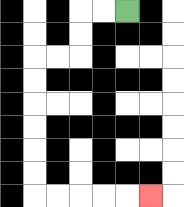{'start': '[5, 0]', 'end': '[6, 8]', 'path_directions': 'L,L,D,D,L,L,D,D,D,D,D,D,R,R,R,R,R', 'path_coordinates': '[[5, 0], [4, 0], [3, 0], [3, 1], [3, 2], [2, 2], [1, 2], [1, 3], [1, 4], [1, 5], [1, 6], [1, 7], [1, 8], [2, 8], [3, 8], [4, 8], [5, 8], [6, 8]]'}